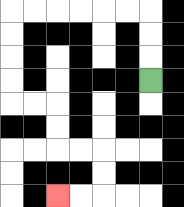{'start': '[6, 3]', 'end': '[2, 8]', 'path_directions': 'U,U,U,L,L,L,L,L,L,D,D,D,D,R,R,D,D,R,R,D,D,L,L', 'path_coordinates': '[[6, 3], [6, 2], [6, 1], [6, 0], [5, 0], [4, 0], [3, 0], [2, 0], [1, 0], [0, 0], [0, 1], [0, 2], [0, 3], [0, 4], [1, 4], [2, 4], [2, 5], [2, 6], [3, 6], [4, 6], [4, 7], [4, 8], [3, 8], [2, 8]]'}